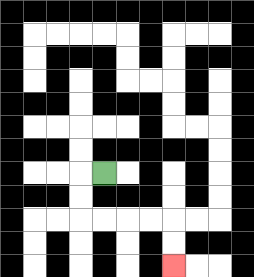{'start': '[4, 7]', 'end': '[7, 11]', 'path_directions': 'L,D,D,R,R,R,R,D,D', 'path_coordinates': '[[4, 7], [3, 7], [3, 8], [3, 9], [4, 9], [5, 9], [6, 9], [7, 9], [7, 10], [7, 11]]'}